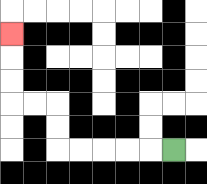{'start': '[7, 6]', 'end': '[0, 1]', 'path_directions': 'L,L,L,L,L,U,U,L,L,U,U,U', 'path_coordinates': '[[7, 6], [6, 6], [5, 6], [4, 6], [3, 6], [2, 6], [2, 5], [2, 4], [1, 4], [0, 4], [0, 3], [0, 2], [0, 1]]'}